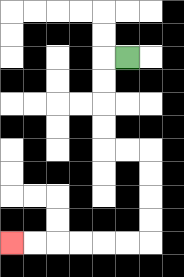{'start': '[5, 2]', 'end': '[0, 10]', 'path_directions': 'L,D,D,D,D,R,R,D,D,D,D,L,L,L,L,L,L', 'path_coordinates': '[[5, 2], [4, 2], [4, 3], [4, 4], [4, 5], [4, 6], [5, 6], [6, 6], [6, 7], [6, 8], [6, 9], [6, 10], [5, 10], [4, 10], [3, 10], [2, 10], [1, 10], [0, 10]]'}